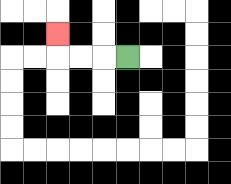{'start': '[5, 2]', 'end': '[2, 1]', 'path_directions': 'L,L,L,U', 'path_coordinates': '[[5, 2], [4, 2], [3, 2], [2, 2], [2, 1]]'}